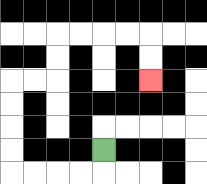{'start': '[4, 6]', 'end': '[6, 3]', 'path_directions': 'D,L,L,L,L,U,U,U,U,R,R,U,U,R,R,R,R,D,D', 'path_coordinates': '[[4, 6], [4, 7], [3, 7], [2, 7], [1, 7], [0, 7], [0, 6], [0, 5], [0, 4], [0, 3], [1, 3], [2, 3], [2, 2], [2, 1], [3, 1], [4, 1], [5, 1], [6, 1], [6, 2], [6, 3]]'}